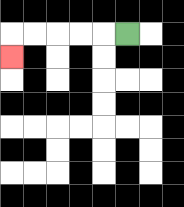{'start': '[5, 1]', 'end': '[0, 2]', 'path_directions': 'L,L,L,L,L,D', 'path_coordinates': '[[5, 1], [4, 1], [3, 1], [2, 1], [1, 1], [0, 1], [0, 2]]'}